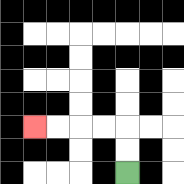{'start': '[5, 7]', 'end': '[1, 5]', 'path_directions': 'U,U,L,L,L,L', 'path_coordinates': '[[5, 7], [5, 6], [5, 5], [4, 5], [3, 5], [2, 5], [1, 5]]'}